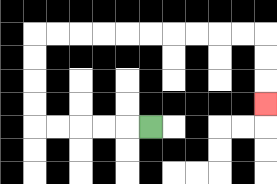{'start': '[6, 5]', 'end': '[11, 4]', 'path_directions': 'L,L,L,L,L,U,U,U,U,R,R,R,R,R,R,R,R,R,R,D,D,D', 'path_coordinates': '[[6, 5], [5, 5], [4, 5], [3, 5], [2, 5], [1, 5], [1, 4], [1, 3], [1, 2], [1, 1], [2, 1], [3, 1], [4, 1], [5, 1], [6, 1], [7, 1], [8, 1], [9, 1], [10, 1], [11, 1], [11, 2], [11, 3], [11, 4]]'}